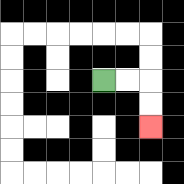{'start': '[4, 3]', 'end': '[6, 5]', 'path_directions': 'R,R,D,D', 'path_coordinates': '[[4, 3], [5, 3], [6, 3], [6, 4], [6, 5]]'}